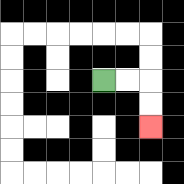{'start': '[4, 3]', 'end': '[6, 5]', 'path_directions': 'R,R,D,D', 'path_coordinates': '[[4, 3], [5, 3], [6, 3], [6, 4], [6, 5]]'}